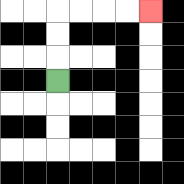{'start': '[2, 3]', 'end': '[6, 0]', 'path_directions': 'U,U,U,R,R,R,R', 'path_coordinates': '[[2, 3], [2, 2], [2, 1], [2, 0], [3, 0], [4, 0], [5, 0], [6, 0]]'}